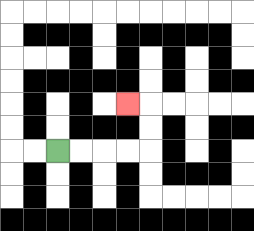{'start': '[2, 6]', 'end': '[5, 4]', 'path_directions': 'R,R,R,R,U,U,L', 'path_coordinates': '[[2, 6], [3, 6], [4, 6], [5, 6], [6, 6], [6, 5], [6, 4], [5, 4]]'}